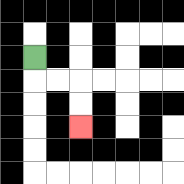{'start': '[1, 2]', 'end': '[3, 5]', 'path_directions': 'D,R,R,D,D', 'path_coordinates': '[[1, 2], [1, 3], [2, 3], [3, 3], [3, 4], [3, 5]]'}